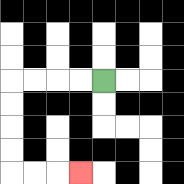{'start': '[4, 3]', 'end': '[3, 7]', 'path_directions': 'L,L,L,L,D,D,D,D,R,R,R', 'path_coordinates': '[[4, 3], [3, 3], [2, 3], [1, 3], [0, 3], [0, 4], [0, 5], [0, 6], [0, 7], [1, 7], [2, 7], [3, 7]]'}